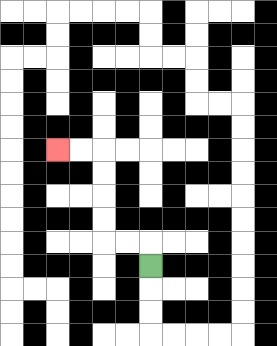{'start': '[6, 11]', 'end': '[2, 6]', 'path_directions': 'U,L,L,U,U,U,U,L,L', 'path_coordinates': '[[6, 11], [6, 10], [5, 10], [4, 10], [4, 9], [4, 8], [4, 7], [4, 6], [3, 6], [2, 6]]'}